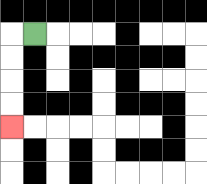{'start': '[1, 1]', 'end': '[0, 5]', 'path_directions': 'L,D,D,D,D', 'path_coordinates': '[[1, 1], [0, 1], [0, 2], [0, 3], [0, 4], [0, 5]]'}